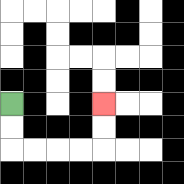{'start': '[0, 4]', 'end': '[4, 4]', 'path_directions': 'D,D,R,R,R,R,U,U', 'path_coordinates': '[[0, 4], [0, 5], [0, 6], [1, 6], [2, 6], [3, 6], [4, 6], [4, 5], [4, 4]]'}